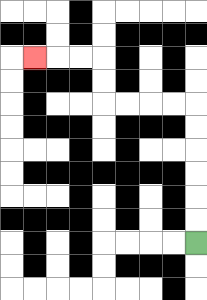{'start': '[8, 10]', 'end': '[1, 2]', 'path_directions': 'U,U,U,U,U,U,L,L,L,L,U,U,L,L,L', 'path_coordinates': '[[8, 10], [8, 9], [8, 8], [8, 7], [8, 6], [8, 5], [8, 4], [7, 4], [6, 4], [5, 4], [4, 4], [4, 3], [4, 2], [3, 2], [2, 2], [1, 2]]'}